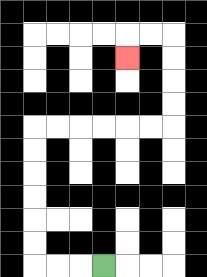{'start': '[4, 11]', 'end': '[5, 2]', 'path_directions': 'L,L,L,U,U,U,U,U,U,R,R,R,R,R,R,U,U,U,U,L,L,D', 'path_coordinates': '[[4, 11], [3, 11], [2, 11], [1, 11], [1, 10], [1, 9], [1, 8], [1, 7], [1, 6], [1, 5], [2, 5], [3, 5], [4, 5], [5, 5], [6, 5], [7, 5], [7, 4], [7, 3], [7, 2], [7, 1], [6, 1], [5, 1], [5, 2]]'}